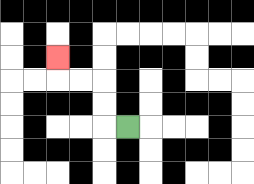{'start': '[5, 5]', 'end': '[2, 2]', 'path_directions': 'L,U,U,L,L,U', 'path_coordinates': '[[5, 5], [4, 5], [4, 4], [4, 3], [3, 3], [2, 3], [2, 2]]'}